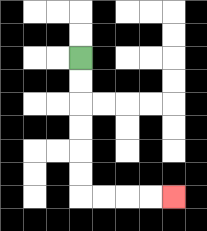{'start': '[3, 2]', 'end': '[7, 8]', 'path_directions': 'D,D,D,D,D,D,R,R,R,R', 'path_coordinates': '[[3, 2], [3, 3], [3, 4], [3, 5], [3, 6], [3, 7], [3, 8], [4, 8], [5, 8], [6, 8], [7, 8]]'}